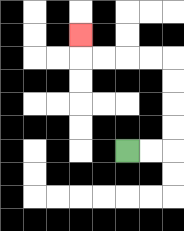{'start': '[5, 6]', 'end': '[3, 1]', 'path_directions': 'R,R,U,U,U,U,L,L,L,L,U', 'path_coordinates': '[[5, 6], [6, 6], [7, 6], [7, 5], [7, 4], [7, 3], [7, 2], [6, 2], [5, 2], [4, 2], [3, 2], [3, 1]]'}